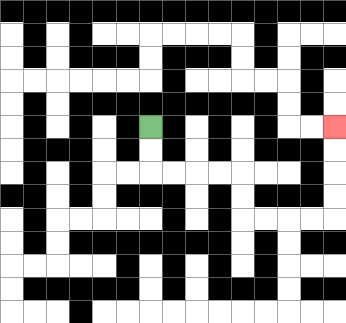{'start': '[6, 5]', 'end': '[14, 5]', 'path_directions': 'D,D,R,R,R,R,D,D,R,R,R,R,U,U,U,U', 'path_coordinates': '[[6, 5], [6, 6], [6, 7], [7, 7], [8, 7], [9, 7], [10, 7], [10, 8], [10, 9], [11, 9], [12, 9], [13, 9], [14, 9], [14, 8], [14, 7], [14, 6], [14, 5]]'}